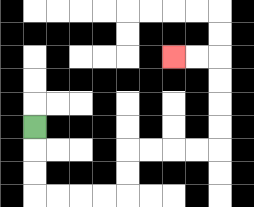{'start': '[1, 5]', 'end': '[7, 2]', 'path_directions': 'D,D,D,R,R,R,R,U,U,R,R,R,R,U,U,U,U,L,L', 'path_coordinates': '[[1, 5], [1, 6], [1, 7], [1, 8], [2, 8], [3, 8], [4, 8], [5, 8], [5, 7], [5, 6], [6, 6], [7, 6], [8, 6], [9, 6], [9, 5], [9, 4], [9, 3], [9, 2], [8, 2], [7, 2]]'}